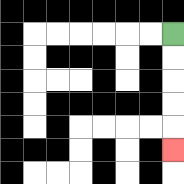{'start': '[7, 1]', 'end': '[7, 6]', 'path_directions': 'D,D,D,D,D', 'path_coordinates': '[[7, 1], [7, 2], [7, 3], [7, 4], [7, 5], [7, 6]]'}